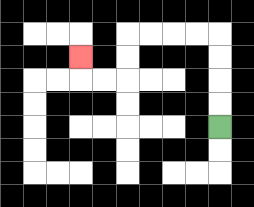{'start': '[9, 5]', 'end': '[3, 2]', 'path_directions': 'U,U,U,U,L,L,L,L,D,D,L,L,U', 'path_coordinates': '[[9, 5], [9, 4], [9, 3], [9, 2], [9, 1], [8, 1], [7, 1], [6, 1], [5, 1], [5, 2], [5, 3], [4, 3], [3, 3], [3, 2]]'}